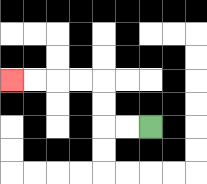{'start': '[6, 5]', 'end': '[0, 3]', 'path_directions': 'L,L,U,U,L,L,L,L', 'path_coordinates': '[[6, 5], [5, 5], [4, 5], [4, 4], [4, 3], [3, 3], [2, 3], [1, 3], [0, 3]]'}